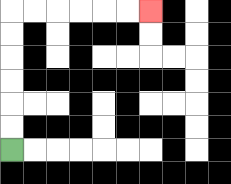{'start': '[0, 6]', 'end': '[6, 0]', 'path_directions': 'U,U,U,U,U,U,R,R,R,R,R,R', 'path_coordinates': '[[0, 6], [0, 5], [0, 4], [0, 3], [0, 2], [0, 1], [0, 0], [1, 0], [2, 0], [3, 0], [4, 0], [5, 0], [6, 0]]'}